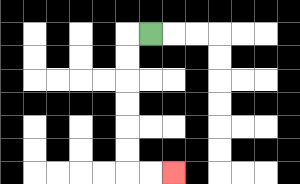{'start': '[6, 1]', 'end': '[7, 7]', 'path_directions': 'L,D,D,D,D,D,D,R,R', 'path_coordinates': '[[6, 1], [5, 1], [5, 2], [5, 3], [5, 4], [5, 5], [5, 6], [5, 7], [6, 7], [7, 7]]'}